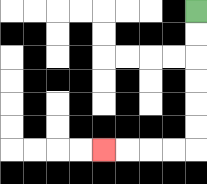{'start': '[8, 0]', 'end': '[4, 6]', 'path_directions': 'D,D,D,D,D,D,L,L,L,L', 'path_coordinates': '[[8, 0], [8, 1], [8, 2], [8, 3], [8, 4], [8, 5], [8, 6], [7, 6], [6, 6], [5, 6], [4, 6]]'}